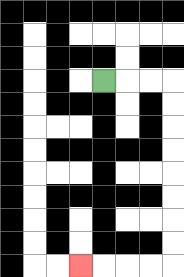{'start': '[4, 3]', 'end': '[3, 11]', 'path_directions': 'R,R,R,D,D,D,D,D,D,D,D,L,L,L,L', 'path_coordinates': '[[4, 3], [5, 3], [6, 3], [7, 3], [7, 4], [7, 5], [7, 6], [7, 7], [7, 8], [7, 9], [7, 10], [7, 11], [6, 11], [5, 11], [4, 11], [3, 11]]'}